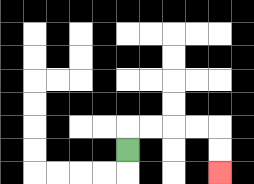{'start': '[5, 6]', 'end': '[9, 7]', 'path_directions': 'U,R,R,R,R,D,D', 'path_coordinates': '[[5, 6], [5, 5], [6, 5], [7, 5], [8, 5], [9, 5], [9, 6], [9, 7]]'}